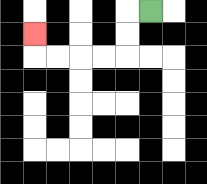{'start': '[6, 0]', 'end': '[1, 1]', 'path_directions': 'L,D,D,L,L,L,L,U', 'path_coordinates': '[[6, 0], [5, 0], [5, 1], [5, 2], [4, 2], [3, 2], [2, 2], [1, 2], [1, 1]]'}